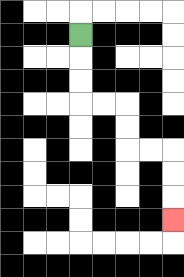{'start': '[3, 1]', 'end': '[7, 9]', 'path_directions': 'D,D,D,R,R,D,D,R,R,D,D,D', 'path_coordinates': '[[3, 1], [3, 2], [3, 3], [3, 4], [4, 4], [5, 4], [5, 5], [5, 6], [6, 6], [7, 6], [7, 7], [7, 8], [7, 9]]'}